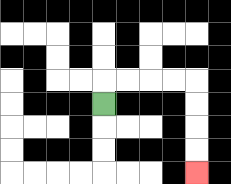{'start': '[4, 4]', 'end': '[8, 7]', 'path_directions': 'U,R,R,R,R,D,D,D,D', 'path_coordinates': '[[4, 4], [4, 3], [5, 3], [6, 3], [7, 3], [8, 3], [8, 4], [8, 5], [8, 6], [8, 7]]'}